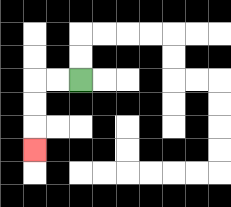{'start': '[3, 3]', 'end': '[1, 6]', 'path_directions': 'L,L,D,D,D', 'path_coordinates': '[[3, 3], [2, 3], [1, 3], [1, 4], [1, 5], [1, 6]]'}